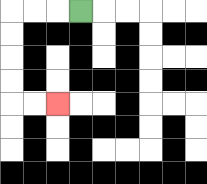{'start': '[3, 0]', 'end': '[2, 4]', 'path_directions': 'L,L,L,D,D,D,D,R,R', 'path_coordinates': '[[3, 0], [2, 0], [1, 0], [0, 0], [0, 1], [0, 2], [0, 3], [0, 4], [1, 4], [2, 4]]'}